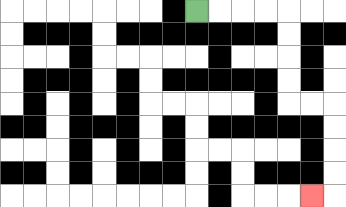{'start': '[8, 0]', 'end': '[13, 8]', 'path_directions': 'R,R,R,R,D,D,D,D,R,R,D,D,D,D,L', 'path_coordinates': '[[8, 0], [9, 0], [10, 0], [11, 0], [12, 0], [12, 1], [12, 2], [12, 3], [12, 4], [13, 4], [14, 4], [14, 5], [14, 6], [14, 7], [14, 8], [13, 8]]'}